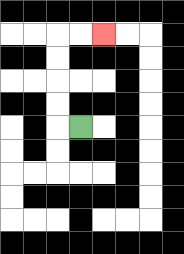{'start': '[3, 5]', 'end': '[4, 1]', 'path_directions': 'L,U,U,U,U,R,R', 'path_coordinates': '[[3, 5], [2, 5], [2, 4], [2, 3], [2, 2], [2, 1], [3, 1], [4, 1]]'}